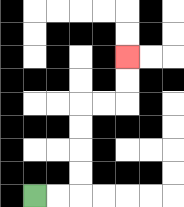{'start': '[1, 8]', 'end': '[5, 2]', 'path_directions': 'R,R,U,U,U,U,R,R,U,U', 'path_coordinates': '[[1, 8], [2, 8], [3, 8], [3, 7], [3, 6], [3, 5], [3, 4], [4, 4], [5, 4], [5, 3], [5, 2]]'}